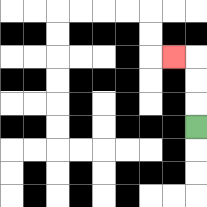{'start': '[8, 5]', 'end': '[7, 2]', 'path_directions': 'U,U,U,L', 'path_coordinates': '[[8, 5], [8, 4], [8, 3], [8, 2], [7, 2]]'}